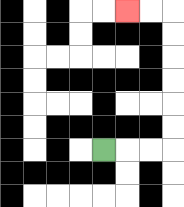{'start': '[4, 6]', 'end': '[5, 0]', 'path_directions': 'R,R,R,U,U,U,U,U,U,L,L', 'path_coordinates': '[[4, 6], [5, 6], [6, 6], [7, 6], [7, 5], [7, 4], [7, 3], [7, 2], [7, 1], [7, 0], [6, 0], [5, 0]]'}